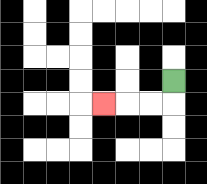{'start': '[7, 3]', 'end': '[4, 4]', 'path_directions': 'D,L,L,L', 'path_coordinates': '[[7, 3], [7, 4], [6, 4], [5, 4], [4, 4]]'}